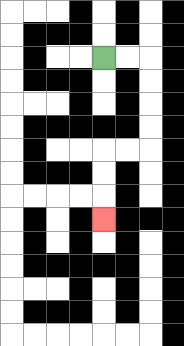{'start': '[4, 2]', 'end': '[4, 9]', 'path_directions': 'R,R,D,D,D,D,L,L,D,D,D', 'path_coordinates': '[[4, 2], [5, 2], [6, 2], [6, 3], [6, 4], [6, 5], [6, 6], [5, 6], [4, 6], [4, 7], [4, 8], [4, 9]]'}